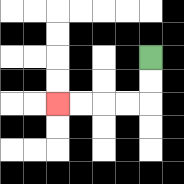{'start': '[6, 2]', 'end': '[2, 4]', 'path_directions': 'D,D,L,L,L,L', 'path_coordinates': '[[6, 2], [6, 3], [6, 4], [5, 4], [4, 4], [3, 4], [2, 4]]'}